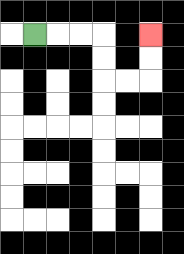{'start': '[1, 1]', 'end': '[6, 1]', 'path_directions': 'R,R,R,D,D,R,R,U,U', 'path_coordinates': '[[1, 1], [2, 1], [3, 1], [4, 1], [4, 2], [4, 3], [5, 3], [6, 3], [6, 2], [6, 1]]'}